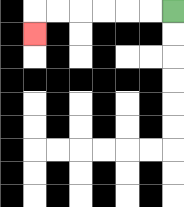{'start': '[7, 0]', 'end': '[1, 1]', 'path_directions': 'L,L,L,L,L,L,D', 'path_coordinates': '[[7, 0], [6, 0], [5, 0], [4, 0], [3, 0], [2, 0], [1, 0], [1, 1]]'}